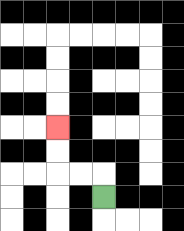{'start': '[4, 8]', 'end': '[2, 5]', 'path_directions': 'U,L,L,U,U', 'path_coordinates': '[[4, 8], [4, 7], [3, 7], [2, 7], [2, 6], [2, 5]]'}